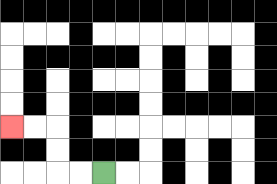{'start': '[4, 7]', 'end': '[0, 5]', 'path_directions': 'L,L,U,U,L,L', 'path_coordinates': '[[4, 7], [3, 7], [2, 7], [2, 6], [2, 5], [1, 5], [0, 5]]'}